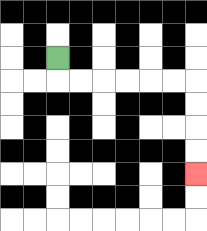{'start': '[2, 2]', 'end': '[8, 7]', 'path_directions': 'D,R,R,R,R,R,R,D,D,D,D', 'path_coordinates': '[[2, 2], [2, 3], [3, 3], [4, 3], [5, 3], [6, 3], [7, 3], [8, 3], [8, 4], [8, 5], [8, 6], [8, 7]]'}